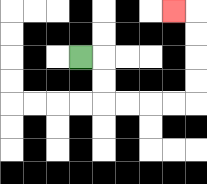{'start': '[3, 2]', 'end': '[7, 0]', 'path_directions': 'R,D,D,R,R,R,R,U,U,U,U,L', 'path_coordinates': '[[3, 2], [4, 2], [4, 3], [4, 4], [5, 4], [6, 4], [7, 4], [8, 4], [8, 3], [8, 2], [8, 1], [8, 0], [7, 0]]'}